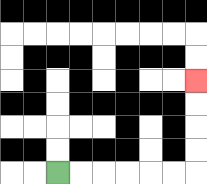{'start': '[2, 7]', 'end': '[8, 3]', 'path_directions': 'R,R,R,R,R,R,U,U,U,U', 'path_coordinates': '[[2, 7], [3, 7], [4, 7], [5, 7], [6, 7], [7, 7], [8, 7], [8, 6], [8, 5], [8, 4], [8, 3]]'}